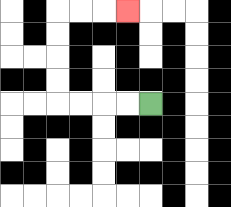{'start': '[6, 4]', 'end': '[5, 0]', 'path_directions': 'L,L,L,L,U,U,U,U,R,R,R', 'path_coordinates': '[[6, 4], [5, 4], [4, 4], [3, 4], [2, 4], [2, 3], [2, 2], [2, 1], [2, 0], [3, 0], [4, 0], [5, 0]]'}